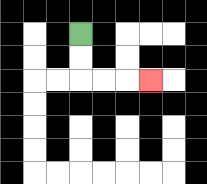{'start': '[3, 1]', 'end': '[6, 3]', 'path_directions': 'D,D,R,R,R', 'path_coordinates': '[[3, 1], [3, 2], [3, 3], [4, 3], [5, 3], [6, 3]]'}